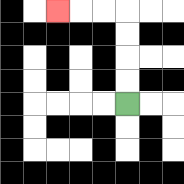{'start': '[5, 4]', 'end': '[2, 0]', 'path_directions': 'U,U,U,U,L,L,L', 'path_coordinates': '[[5, 4], [5, 3], [5, 2], [5, 1], [5, 0], [4, 0], [3, 0], [2, 0]]'}